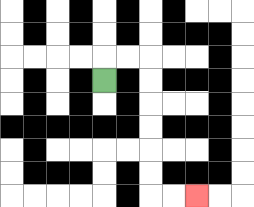{'start': '[4, 3]', 'end': '[8, 8]', 'path_directions': 'U,R,R,D,D,D,D,D,D,R,R', 'path_coordinates': '[[4, 3], [4, 2], [5, 2], [6, 2], [6, 3], [6, 4], [6, 5], [6, 6], [6, 7], [6, 8], [7, 8], [8, 8]]'}